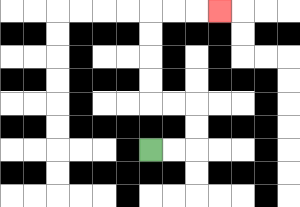{'start': '[6, 6]', 'end': '[9, 0]', 'path_directions': 'R,R,U,U,L,L,U,U,U,U,R,R,R', 'path_coordinates': '[[6, 6], [7, 6], [8, 6], [8, 5], [8, 4], [7, 4], [6, 4], [6, 3], [6, 2], [6, 1], [6, 0], [7, 0], [8, 0], [9, 0]]'}